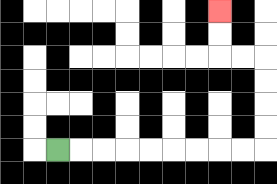{'start': '[2, 6]', 'end': '[9, 0]', 'path_directions': 'R,R,R,R,R,R,R,R,R,U,U,U,U,L,L,U,U', 'path_coordinates': '[[2, 6], [3, 6], [4, 6], [5, 6], [6, 6], [7, 6], [8, 6], [9, 6], [10, 6], [11, 6], [11, 5], [11, 4], [11, 3], [11, 2], [10, 2], [9, 2], [9, 1], [9, 0]]'}